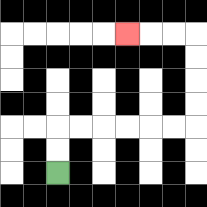{'start': '[2, 7]', 'end': '[5, 1]', 'path_directions': 'U,U,R,R,R,R,R,R,U,U,U,U,L,L,L', 'path_coordinates': '[[2, 7], [2, 6], [2, 5], [3, 5], [4, 5], [5, 5], [6, 5], [7, 5], [8, 5], [8, 4], [8, 3], [8, 2], [8, 1], [7, 1], [6, 1], [5, 1]]'}